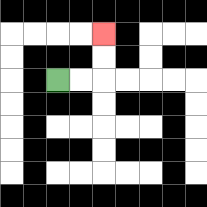{'start': '[2, 3]', 'end': '[4, 1]', 'path_directions': 'R,R,U,U', 'path_coordinates': '[[2, 3], [3, 3], [4, 3], [4, 2], [4, 1]]'}